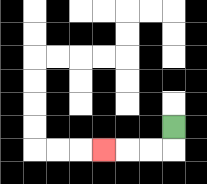{'start': '[7, 5]', 'end': '[4, 6]', 'path_directions': 'D,L,L,L', 'path_coordinates': '[[7, 5], [7, 6], [6, 6], [5, 6], [4, 6]]'}